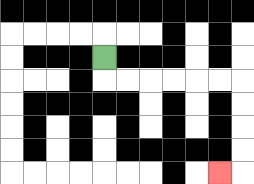{'start': '[4, 2]', 'end': '[9, 7]', 'path_directions': 'D,R,R,R,R,R,R,D,D,D,D,L', 'path_coordinates': '[[4, 2], [4, 3], [5, 3], [6, 3], [7, 3], [8, 3], [9, 3], [10, 3], [10, 4], [10, 5], [10, 6], [10, 7], [9, 7]]'}